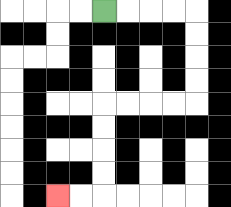{'start': '[4, 0]', 'end': '[2, 8]', 'path_directions': 'R,R,R,R,D,D,D,D,L,L,L,L,D,D,D,D,L,L', 'path_coordinates': '[[4, 0], [5, 0], [6, 0], [7, 0], [8, 0], [8, 1], [8, 2], [8, 3], [8, 4], [7, 4], [6, 4], [5, 4], [4, 4], [4, 5], [4, 6], [4, 7], [4, 8], [3, 8], [2, 8]]'}